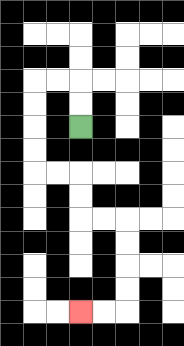{'start': '[3, 5]', 'end': '[3, 13]', 'path_directions': 'U,U,L,L,D,D,D,D,R,R,D,D,R,R,D,D,D,D,L,L', 'path_coordinates': '[[3, 5], [3, 4], [3, 3], [2, 3], [1, 3], [1, 4], [1, 5], [1, 6], [1, 7], [2, 7], [3, 7], [3, 8], [3, 9], [4, 9], [5, 9], [5, 10], [5, 11], [5, 12], [5, 13], [4, 13], [3, 13]]'}